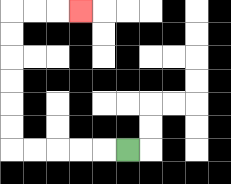{'start': '[5, 6]', 'end': '[3, 0]', 'path_directions': 'L,L,L,L,L,U,U,U,U,U,U,R,R,R', 'path_coordinates': '[[5, 6], [4, 6], [3, 6], [2, 6], [1, 6], [0, 6], [0, 5], [0, 4], [0, 3], [0, 2], [0, 1], [0, 0], [1, 0], [2, 0], [3, 0]]'}